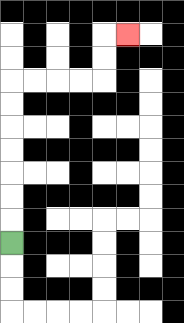{'start': '[0, 10]', 'end': '[5, 1]', 'path_directions': 'U,U,U,U,U,U,U,R,R,R,R,U,U,R', 'path_coordinates': '[[0, 10], [0, 9], [0, 8], [0, 7], [0, 6], [0, 5], [0, 4], [0, 3], [1, 3], [2, 3], [3, 3], [4, 3], [4, 2], [4, 1], [5, 1]]'}